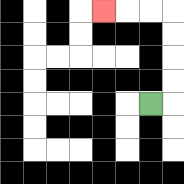{'start': '[6, 4]', 'end': '[4, 0]', 'path_directions': 'R,U,U,U,U,L,L,L', 'path_coordinates': '[[6, 4], [7, 4], [7, 3], [7, 2], [7, 1], [7, 0], [6, 0], [5, 0], [4, 0]]'}